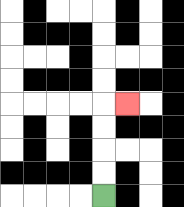{'start': '[4, 8]', 'end': '[5, 4]', 'path_directions': 'U,U,U,U,R', 'path_coordinates': '[[4, 8], [4, 7], [4, 6], [4, 5], [4, 4], [5, 4]]'}